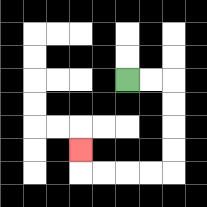{'start': '[5, 3]', 'end': '[3, 6]', 'path_directions': 'R,R,D,D,D,D,L,L,L,L,U', 'path_coordinates': '[[5, 3], [6, 3], [7, 3], [7, 4], [7, 5], [7, 6], [7, 7], [6, 7], [5, 7], [4, 7], [3, 7], [3, 6]]'}